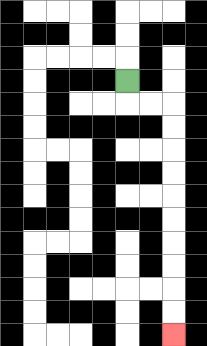{'start': '[5, 3]', 'end': '[7, 14]', 'path_directions': 'D,R,R,D,D,D,D,D,D,D,D,D,D', 'path_coordinates': '[[5, 3], [5, 4], [6, 4], [7, 4], [7, 5], [7, 6], [7, 7], [7, 8], [7, 9], [7, 10], [7, 11], [7, 12], [7, 13], [7, 14]]'}